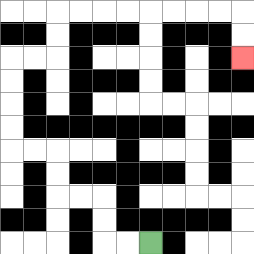{'start': '[6, 10]', 'end': '[10, 2]', 'path_directions': 'L,L,U,U,L,L,U,U,L,L,U,U,U,U,R,R,U,U,R,R,R,R,R,R,R,R,D,D', 'path_coordinates': '[[6, 10], [5, 10], [4, 10], [4, 9], [4, 8], [3, 8], [2, 8], [2, 7], [2, 6], [1, 6], [0, 6], [0, 5], [0, 4], [0, 3], [0, 2], [1, 2], [2, 2], [2, 1], [2, 0], [3, 0], [4, 0], [5, 0], [6, 0], [7, 0], [8, 0], [9, 0], [10, 0], [10, 1], [10, 2]]'}